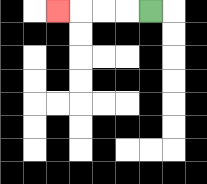{'start': '[6, 0]', 'end': '[2, 0]', 'path_directions': 'L,L,L,L', 'path_coordinates': '[[6, 0], [5, 0], [4, 0], [3, 0], [2, 0]]'}